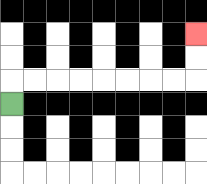{'start': '[0, 4]', 'end': '[8, 1]', 'path_directions': 'U,R,R,R,R,R,R,R,R,U,U', 'path_coordinates': '[[0, 4], [0, 3], [1, 3], [2, 3], [3, 3], [4, 3], [5, 3], [6, 3], [7, 3], [8, 3], [8, 2], [8, 1]]'}